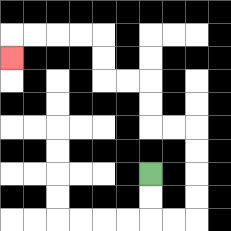{'start': '[6, 7]', 'end': '[0, 2]', 'path_directions': 'D,D,R,R,U,U,U,U,L,L,U,U,L,L,U,U,L,L,L,L,D', 'path_coordinates': '[[6, 7], [6, 8], [6, 9], [7, 9], [8, 9], [8, 8], [8, 7], [8, 6], [8, 5], [7, 5], [6, 5], [6, 4], [6, 3], [5, 3], [4, 3], [4, 2], [4, 1], [3, 1], [2, 1], [1, 1], [0, 1], [0, 2]]'}